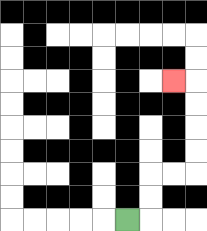{'start': '[5, 9]', 'end': '[7, 3]', 'path_directions': 'R,U,U,R,R,U,U,U,U,L', 'path_coordinates': '[[5, 9], [6, 9], [6, 8], [6, 7], [7, 7], [8, 7], [8, 6], [8, 5], [8, 4], [8, 3], [7, 3]]'}